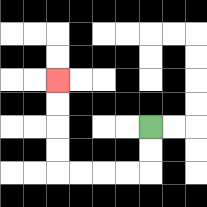{'start': '[6, 5]', 'end': '[2, 3]', 'path_directions': 'D,D,L,L,L,L,U,U,U,U', 'path_coordinates': '[[6, 5], [6, 6], [6, 7], [5, 7], [4, 7], [3, 7], [2, 7], [2, 6], [2, 5], [2, 4], [2, 3]]'}